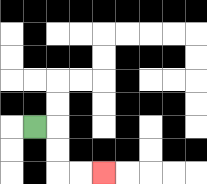{'start': '[1, 5]', 'end': '[4, 7]', 'path_directions': 'R,D,D,R,R', 'path_coordinates': '[[1, 5], [2, 5], [2, 6], [2, 7], [3, 7], [4, 7]]'}